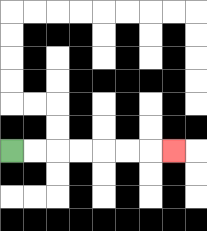{'start': '[0, 6]', 'end': '[7, 6]', 'path_directions': 'R,R,R,R,R,R,R', 'path_coordinates': '[[0, 6], [1, 6], [2, 6], [3, 6], [4, 6], [5, 6], [6, 6], [7, 6]]'}